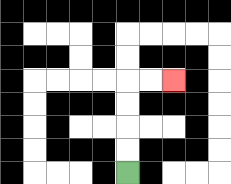{'start': '[5, 7]', 'end': '[7, 3]', 'path_directions': 'U,U,U,U,R,R', 'path_coordinates': '[[5, 7], [5, 6], [5, 5], [5, 4], [5, 3], [6, 3], [7, 3]]'}